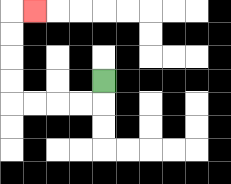{'start': '[4, 3]', 'end': '[1, 0]', 'path_directions': 'D,L,L,L,L,U,U,U,U,R', 'path_coordinates': '[[4, 3], [4, 4], [3, 4], [2, 4], [1, 4], [0, 4], [0, 3], [0, 2], [0, 1], [0, 0], [1, 0]]'}